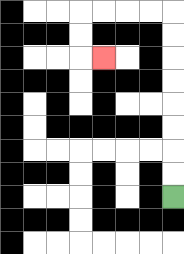{'start': '[7, 8]', 'end': '[4, 2]', 'path_directions': 'U,U,U,U,U,U,U,U,L,L,L,L,D,D,R', 'path_coordinates': '[[7, 8], [7, 7], [7, 6], [7, 5], [7, 4], [7, 3], [7, 2], [7, 1], [7, 0], [6, 0], [5, 0], [4, 0], [3, 0], [3, 1], [3, 2], [4, 2]]'}